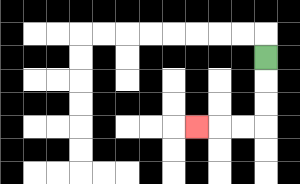{'start': '[11, 2]', 'end': '[8, 5]', 'path_directions': 'D,D,D,L,L,L', 'path_coordinates': '[[11, 2], [11, 3], [11, 4], [11, 5], [10, 5], [9, 5], [8, 5]]'}